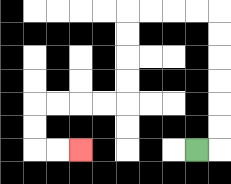{'start': '[8, 6]', 'end': '[3, 6]', 'path_directions': 'R,U,U,U,U,U,U,L,L,L,L,D,D,D,D,L,L,L,L,D,D,R,R', 'path_coordinates': '[[8, 6], [9, 6], [9, 5], [9, 4], [9, 3], [9, 2], [9, 1], [9, 0], [8, 0], [7, 0], [6, 0], [5, 0], [5, 1], [5, 2], [5, 3], [5, 4], [4, 4], [3, 4], [2, 4], [1, 4], [1, 5], [1, 6], [2, 6], [3, 6]]'}